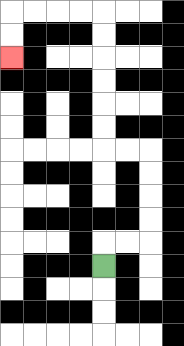{'start': '[4, 11]', 'end': '[0, 2]', 'path_directions': 'U,R,R,U,U,U,U,L,L,U,U,U,U,U,U,L,L,L,L,D,D', 'path_coordinates': '[[4, 11], [4, 10], [5, 10], [6, 10], [6, 9], [6, 8], [6, 7], [6, 6], [5, 6], [4, 6], [4, 5], [4, 4], [4, 3], [4, 2], [4, 1], [4, 0], [3, 0], [2, 0], [1, 0], [0, 0], [0, 1], [0, 2]]'}